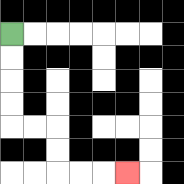{'start': '[0, 1]', 'end': '[5, 7]', 'path_directions': 'D,D,D,D,R,R,D,D,R,R,R', 'path_coordinates': '[[0, 1], [0, 2], [0, 3], [0, 4], [0, 5], [1, 5], [2, 5], [2, 6], [2, 7], [3, 7], [4, 7], [5, 7]]'}